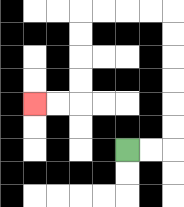{'start': '[5, 6]', 'end': '[1, 4]', 'path_directions': 'R,R,U,U,U,U,U,U,L,L,L,L,D,D,D,D,L,L', 'path_coordinates': '[[5, 6], [6, 6], [7, 6], [7, 5], [7, 4], [7, 3], [7, 2], [7, 1], [7, 0], [6, 0], [5, 0], [4, 0], [3, 0], [3, 1], [3, 2], [3, 3], [3, 4], [2, 4], [1, 4]]'}